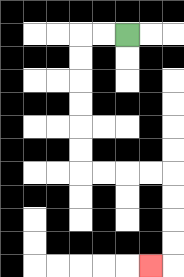{'start': '[5, 1]', 'end': '[6, 11]', 'path_directions': 'L,L,D,D,D,D,D,D,R,R,R,R,D,D,D,D,L', 'path_coordinates': '[[5, 1], [4, 1], [3, 1], [3, 2], [3, 3], [3, 4], [3, 5], [3, 6], [3, 7], [4, 7], [5, 7], [6, 7], [7, 7], [7, 8], [7, 9], [7, 10], [7, 11], [6, 11]]'}